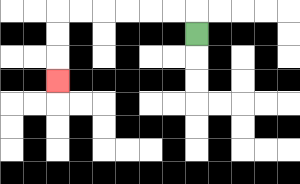{'start': '[8, 1]', 'end': '[2, 3]', 'path_directions': 'U,L,L,L,L,L,L,D,D,D', 'path_coordinates': '[[8, 1], [8, 0], [7, 0], [6, 0], [5, 0], [4, 0], [3, 0], [2, 0], [2, 1], [2, 2], [2, 3]]'}